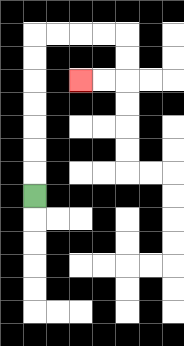{'start': '[1, 8]', 'end': '[3, 3]', 'path_directions': 'U,U,U,U,U,U,U,R,R,R,R,D,D,L,L', 'path_coordinates': '[[1, 8], [1, 7], [1, 6], [1, 5], [1, 4], [1, 3], [1, 2], [1, 1], [2, 1], [3, 1], [4, 1], [5, 1], [5, 2], [5, 3], [4, 3], [3, 3]]'}